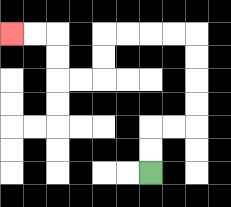{'start': '[6, 7]', 'end': '[0, 1]', 'path_directions': 'U,U,R,R,U,U,U,U,L,L,L,L,D,D,L,L,U,U,L,L', 'path_coordinates': '[[6, 7], [6, 6], [6, 5], [7, 5], [8, 5], [8, 4], [8, 3], [8, 2], [8, 1], [7, 1], [6, 1], [5, 1], [4, 1], [4, 2], [4, 3], [3, 3], [2, 3], [2, 2], [2, 1], [1, 1], [0, 1]]'}